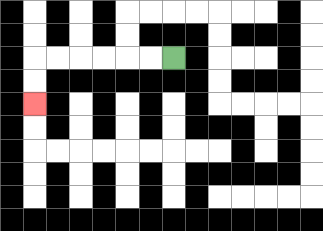{'start': '[7, 2]', 'end': '[1, 4]', 'path_directions': 'L,L,L,L,L,L,D,D', 'path_coordinates': '[[7, 2], [6, 2], [5, 2], [4, 2], [3, 2], [2, 2], [1, 2], [1, 3], [1, 4]]'}